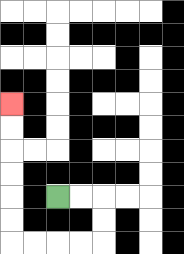{'start': '[2, 8]', 'end': '[0, 4]', 'path_directions': 'R,R,D,D,L,L,L,L,U,U,U,U,U,U', 'path_coordinates': '[[2, 8], [3, 8], [4, 8], [4, 9], [4, 10], [3, 10], [2, 10], [1, 10], [0, 10], [0, 9], [0, 8], [0, 7], [0, 6], [0, 5], [0, 4]]'}